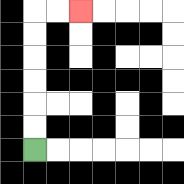{'start': '[1, 6]', 'end': '[3, 0]', 'path_directions': 'U,U,U,U,U,U,R,R', 'path_coordinates': '[[1, 6], [1, 5], [1, 4], [1, 3], [1, 2], [1, 1], [1, 0], [2, 0], [3, 0]]'}